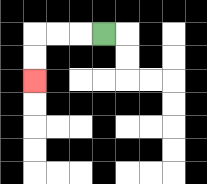{'start': '[4, 1]', 'end': '[1, 3]', 'path_directions': 'L,L,L,D,D', 'path_coordinates': '[[4, 1], [3, 1], [2, 1], [1, 1], [1, 2], [1, 3]]'}